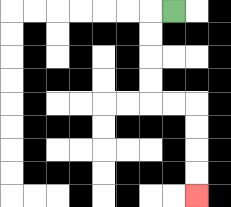{'start': '[7, 0]', 'end': '[8, 8]', 'path_directions': 'L,D,D,D,D,R,R,D,D,D,D', 'path_coordinates': '[[7, 0], [6, 0], [6, 1], [6, 2], [6, 3], [6, 4], [7, 4], [8, 4], [8, 5], [8, 6], [8, 7], [8, 8]]'}